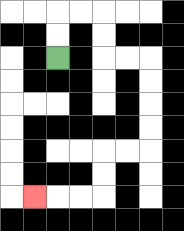{'start': '[2, 2]', 'end': '[1, 8]', 'path_directions': 'U,U,R,R,D,D,R,R,D,D,D,D,L,L,D,D,L,L,L', 'path_coordinates': '[[2, 2], [2, 1], [2, 0], [3, 0], [4, 0], [4, 1], [4, 2], [5, 2], [6, 2], [6, 3], [6, 4], [6, 5], [6, 6], [5, 6], [4, 6], [4, 7], [4, 8], [3, 8], [2, 8], [1, 8]]'}